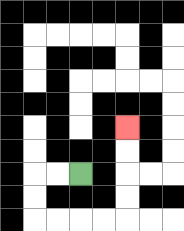{'start': '[3, 7]', 'end': '[5, 5]', 'path_directions': 'L,L,D,D,R,R,R,R,U,U,U,U', 'path_coordinates': '[[3, 7], [2, 7], [1, 7], [1, 8], [1, 9], [2, 9], [3, 9], [4, 9], [5, 9], [5, 8], [5, 7], [5, 6], [5, 5]]'}